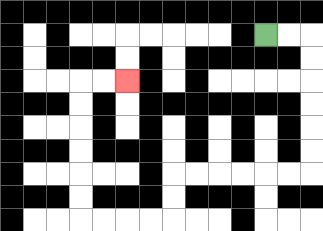{'start': '[11, 1]', 'end': '[5, 3]', 'path_directions': 'R,R,D,D,D,D,D,D,L,L,L,L,L,L,D,D,L,L,L,L,U,U,U,U,U,U,R,R', 'path_coordinates': '[[11, 1], [12, 1], [13, 1], [13, 2], [13, 3], [13, 4], [13, 5], [13, 6], [13, 7], [12, 7], [11, 7], [10, 7], [9, 7], [8, 7], [7, 7], [7, 8], [7, 9], [6, 9], [5, 9], [4, 9], [3, 9], [3, 8], [3, 7], [3, 6], [3, 5], [3, 4], [3, 3], [4, 3], [5, 3]]'}